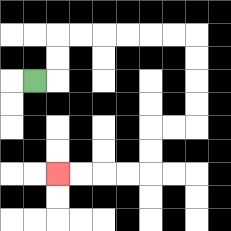{'start': '[1, 3]', 'end': '[2, 7]', 'path_directions': 'R,U,U,R,R,R,R,R,R,D,D,D,D,L,L,D,D,L,L,L,L', 'path_coordinates': '[[1, 3], [2, 3], [2, 2], [2, 1], [3, 1], [4, 1], [5, 1], [6, 1], [7, 1], [8, 1], [8, 2], [8, 3], [8, 4], [8, 5], [7, 5], [6, 5], [6, 6], [6, 7], [5, 7], [4, 7], [3, 7], [2, 7]]'}